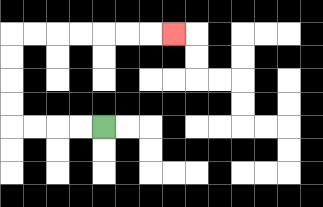{'start': '[4, 5]', 'end': '[7, 1]', 'path_directions': 'L,L,L,L,U,U,U,U,R,R,R,R,R,R,R', 'path_coordinates': '[[4, 5], [3, 5], [2, 5], [1, 5], [0, 5], [0, 4], [0, 3], [0, 2], [0, 1], [1, 1], [2, 1], [3, 1], [4, 1], [5, 1], [6, 1], [7, 1]]'}